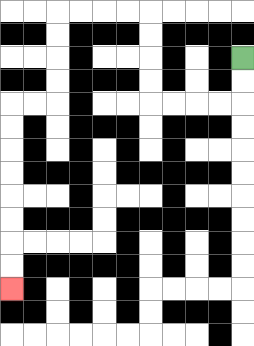{'start': '[10, 2]', 'end': '[0, 12]', 'path_directions': 'D,D,L,L,L,L,U,U,U,U,L,L,L,L,D,D,D,D,L,L,D,D,D,D,D,D,D,D', 'path_coordinates': '[[10, 2], [10, 3], [10, 4], [9, 4], [8, 4], [7, 4], [6, 4], [6, 3], [6, 2], [6, 1], [6, 0], [5, 0], [4, 0], [3, 0], [2, 0], [2, 1], [2, 2], [2, 3], [2, 4], [1, 4], [0, 4], [0, 5], [0, 6], [0, 7], [0, 8], [0, 9], [0, 10], [0, 11], [0, 12]]'}